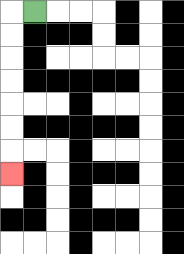{'start': '[1, 0]', 'end': '[0, 7]', 'path_directions': 'L,D,D,D,D,D,D,D', 'path_coordinates': '[[1, 0], [0, 0], [0, 1], [0, 2], [0, 3], [0, 4], [0, 5], [0, 6], [0, 7]]'}